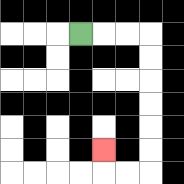{'start': '[3, 1]', 'end': '[4, 6]', 'path_directions': 'R,R,R,D,D,D,D,D,D,L,L,U', 'path_coordinates': '[[3, 1], [4, 1], [5, 1], [6, 1], [6, 2], [6, 3], [6, 4], [6, 5], [6, 6], [6, 7], [5, 7], [4, 7], [4, 6]]'}